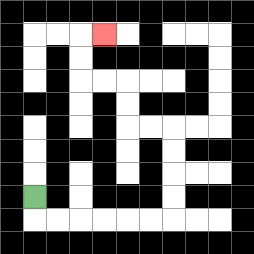{'start': '[1, 8]', 'end': '[4, 1]', 'path_directions': 'D,R,R,R,R,R,R,U,U,U,U,L,L,U,U,L,L,U,U,R', 'path_coordinates': '[[1, 8], [1, 9], [2, 9], [3, 9], [4, 9], [5, 9], [6, 9], [7, 9], [7, 8], [7, 7], [7, 6], [7, 5], [6, 5], [5, 5], [5, 4], [5, 3], [4, 3], [3, 3], [3, 2], [3, 1], [4, 1]]'}